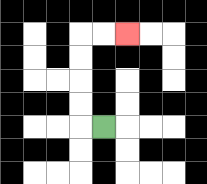{'start': '[4, 5]', 'end': '[5, 1]', 'path_directions': 'L,U,U,U,U,R,R', 'path_coordinates': '[[4, 5], [3, 5], [3, 4], [3, 3], [3, 2], [3, 1], [4, 1], [5, 1]]'}